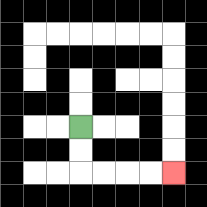{'start': '[3, 5]', 'end': '[7, 7]', 'path_directions': 'D,D,R,R,R,R', 'path_coordinates': '[[3, 5], [3, 6], [3, 7], [4, 7], [5, 7], [6, 7], [7, 7]]'}